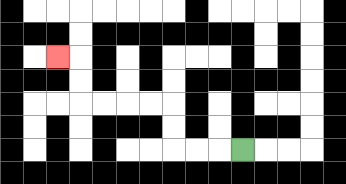{'start': '[10, 6]', 'end': '[2, 2]', 'path_directions': 'L,L,L,U,U,L,L,L,L,U,U,L', 'path_coordinates': '[[10, 6], [9, 6], [8, 6], [7, 6], [7, 5], [7, 4], [6, 4], [5, 4], [4, 4], [3, 4], [3, 3], [3, 2], [2, 2]]'}